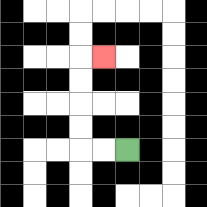{'start': '[5, 6]', 'end': '[4, 2]', 'path_directions': 'L,L,U,U,U,U,R', 'path_coordinates': '[[5, 6], [4, 6], [3, 6], [3, 5], [3, 4], [3, 3], [3, 2], [4, 2]]'}